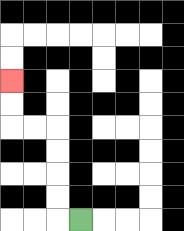{'start': '[3, 9]', 'end': '[0, 3]', 'path_directions': 'L,U,U,U,U,L,L,U,U', 'path_coordinates': '[[3, 9], [2, 9], [2, 8], [2, 7], [2, 6], [2, 5], [1, 5], [0, 5], [0, 4], [0, 3]]'}